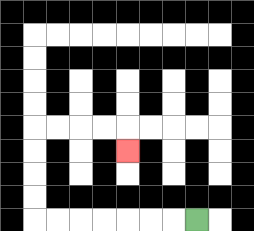{'start': '[8, 9]', 'end': '[5, 6]', 'path_directions': 'L,L,L,L,L,L,L,U,U,U,U,R,R,R,R,D', 'path_coordinates': '[[8, 9], [7, 9], [6, 9], [5, 9], [4, 9], [3, 9], [2, 9], [1, 9], [1, 8], [1, 7], [1, 6], [1, 5], [2, 5], [3, 5], [4, 5], [5, 5], [5, 6]]'}